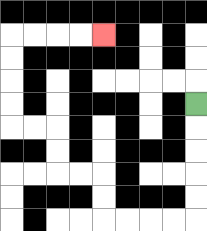{'start': '[8, 4]', 'end': '[4, 1]', 'path_directions': 'D,D,D,D,D,L,L,L,L,U,U,L,L,U,U,L,L,U,U,U,U,R,R,R,R', 'path_coordinates': '[[8, 4], [8, 5], [8, 6], [8, 7], [8, 8], [8, 9], [7, 9], [6, 9], [5, 9], [4, 9], [4, 8], [4, 7], [3, 7], [2, 7], [2, 6], [2, 5], [1, 5], [0, 5], [0, 4], [0, 3], [0, 2], [0, 1], [1, 1], [2, 1], [3, 1], [4, 1]]'}